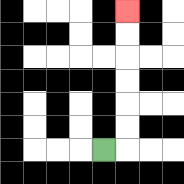{'start': '[4, 6]', 'end': '[5, 0]', 'path_directions': 'R,U,U,U,U,U,U', 'path_coordinates': '[[4, 6], [5, 6], [5, 5], [5, 4], [5, 3], [5, 2], [5, 1], [5, 0]]'}